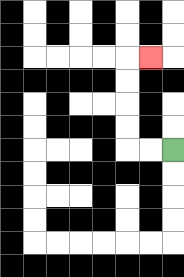{'start': '[7, 6]', 'end': '[6, 2]', 'path_directions': 'L,L,U,U,U,U,R', 'path_coordinates': '[[7, 6], [6, 6], [5, 6], [5, 5], [5, 4], [5, 3], [5, 2], [6, 2]]'}